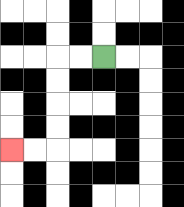{'start': '[4, 2]', 'end': '[0, 6]', 'path_directions': 'L,L,D,D,D,D,L,L', 'path_coordinates': '[[4, 2], [3, 2], [2, 2], [2, 3], [2, 4], [2, 5], [2, 6], [1, 6], [0, 6]]'}